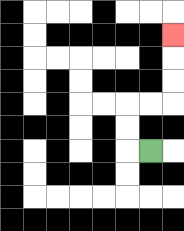{'start': '[6, 6]', 'end': '[7, 1]', 'path_directions': 'L,U,U,R,R,U,U,U', 'path_coordinates': '[[6, 6], [5, 6], [5, 5], [5, 4], [6, 4], [7, 4], [7, 3], [7, 2], [7, 1]]'}